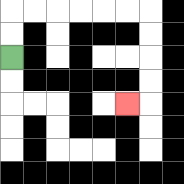{'start': '[0, 2]', 'end': '[5, 4]', 'path_directions': 'U,U,R,R,R,R,R,R,D,D,D,D,L', 'path_coordinates': '[[0, 2], [0, 1], [0, 0], [1, 0], [2, 0], [3, 0], [4, 0], [5, 0], [6, 0], [6, 1], [6, 2], [6, 3], [6, 4], [5, 4]]'}